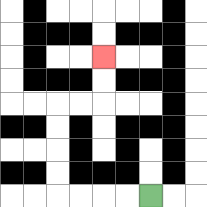{'start': '[6, 8]', 'end': '[4, 2]', 'path_directions': 'L,L,L,L,U,U,U,U,R,R,U,U', 'path_coordinates': '[[6, 8], [5, 8], [4, 8], [3, 8], [2, 8], [2, 7], [2, 6], [2, 5], [2, 4], [3, 4], [4, 4], [4, 3], [4, 2]]'}